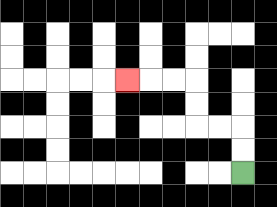{'start': '[10, 7]', 'end': '[5, 3]', 'path_directions': 'U,U,L,L,U,U,L,L,L', 'path_coordinates': '[[10, 7], [10, 6], [10, 5], [9, 5], [8, 5], [8, 4], [8, 3], [7, 3], [6, 3], [5, 3]]'}